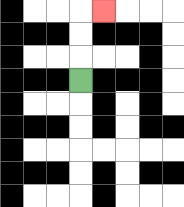{'start': '[3, 3]', 'end': '[4, 0]', 'path_directions': 'U,U,U,R', 'path_coordinates': '[[3, 3], [3, 2], [3, 1], [3, 0], [4, 0]]'}